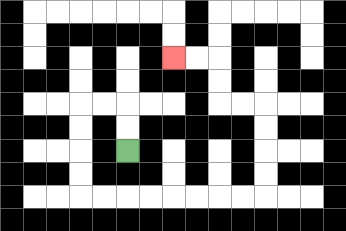{'start': '[5, 6]', 'end': '[7, 2]', 'path_directions': 'U,U,L,L,D,D,D,D,R,R,R,R,R,R,R,R,U,U,U,U,L,L,U,U,L,L', 'path_coordinates': '[[5, 6], [5, 5], [5, 4], [4, 4], [3, 4], [3, 5], [3, 6], [3, 7], [3, 8], [4, 8], [5, 8], [6, 8], [7, 8], [8, 8], [9, 8], [10, 8], [11, 8], [11, 7], [11, 6], [11, 5], [11, 4], [10, 4], [9, 4], [9, 3], [9, 2], [8, 2], [7, 2]]'}